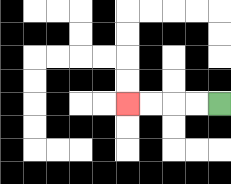{'start': '[9, 4]', 'end': '[5, 4]', 'path_directions': 'L,L,L,L', 'path_coordinates': '[[9, 4], [8, 4], [7, 4], [6, 4], [5, 4]]'}